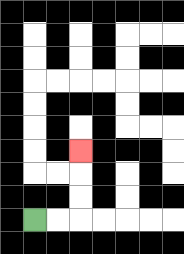{'start': '[1, 9]', 'end': '[3, 6]', 'path_directions': 'R,R,U,U,U', 'path_coordinates': '[[1, 9], [2, 9], [3, 9], [3, 8], [3, 7], [3, 6]]'}